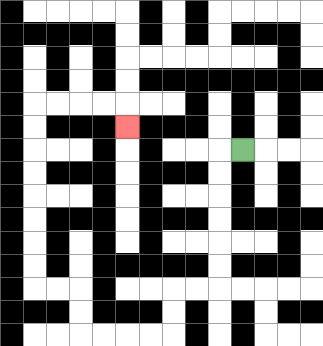{'start': '[10, 6]', 'end': '[5, 5]', 'path_directions': 'L,D,D,D,D,D,D,L,L,D,D,L,L,L,L,U,U,L,L,U,U,U,U,U,U,U,U,R,R,R,R,D', 'path_coordinates': '[[10, 6], [9, 6], [9, 7], [9, 8], [9, 9], [9, 10], [9, 11], [9, 12], [8, 12], [7, 12], [7, 13], [7, 14], [6, 14], [5, 14], [4, 14], [3, 14], [3, 13], [3, 12], [2, 12], [1, 12], [1, 11], [1, 10], [1, 9], [1, 8], [1, 7], [1, 6], [1, 5], [1, 4], [2, 4], [3, 4], [4, 4], [5, 4], [5, 5]]'}